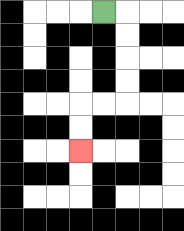{'start': '[4, 0]', 'end': '[3, 6]', 'path_directions': 'R,D,D,D,D,L,L,D,D', 'path_coordinates': '[[4, 0], [5, 0], [5, 1], [5, 2], [5, 3], [5, 4], [4, 4], [3, 4], [3, 5], [3, 6]]'}